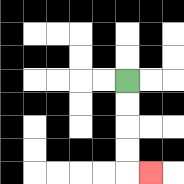{'start': '[5, 3]', 'end': '[6, 7]', 'path_directions': 'D,D,D,D,R', 'path_coordinates': '[[5, 3], [5, 4], [5, 5], [5, 6], [5, 7], [6, 7]]'}